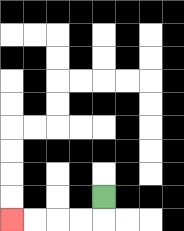{'start': '[4, 8]', 'end': '[0, 9]', 'path_directions': 'D,L,L,L,L', 'path_coordinates': '[[4, 8], [4, 9], [3, 9], [2, 9], [1, 9], [0, 9]]'}